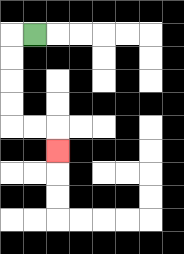{'start': '[1, 1]', 'end': '[2, 6]', 'path_directions': 'L,D,D,D,D,R,R,D', 'path_coordinates': '[[1, 1], [0, 1], [0, 2], [0, 3], [0, 4], [0, 5], [1, 5], [2, 5], [2, 6]]'}